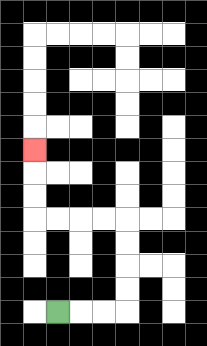{'start': '[2, 13]', 'end': '[1, 6]', 'path_directions': 'R,R,R,U,U,U,U,L,L,L,L,U,U,U', 'path_coordinates': '[[2, 13], [3, 13], [4, 13], [5, 13], [5, 12], [5, 11], [5, 10], [5, 9], [4, 9], [3, 9], [2, 9], [1, 9], [1, 8], [1, 7], [1, 6]]'}